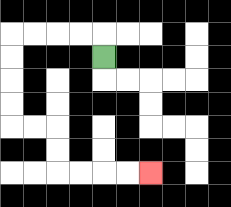{'start': '[4, 2]', 'end': '[6, 7]', 'path_directions': 'U,L,L,L,L,D,D,D,D,R,R,D,D,R,R,R,R', 'path_coordinates': '[[4, 2], [4, 1], [3, 1], [2, 1], [1, 1], [0, 1], [0, 2], [0, 3], [0, 4], [0, 5], [1, 5], [2, 5], [2, 6], [2, 7], [3, 7], [4, 7], [5, 7], [6, 7]]'}